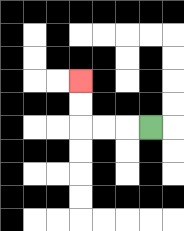{'start': '[6, 5]', 'end': '[3, 3]', 'path_directions': 'L,L,L,U,U', 'path_coordinates': '[[6, 5], [5, 5], [4, 5], [3, 5], [3, 4], [3, 3]]'}